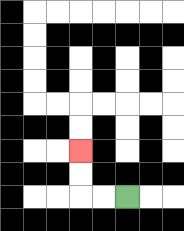{'start': '[5, 8]', 'end': '[3, 6]', 'path_directions': 'L,L,U,U', 'path_coordinates': '[[5, 8], [4, 8], [3, 8], [3, 7], [3, 6]]'}